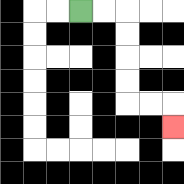{'start': '[3, 0]', 'end': '[7, 5]', 'path_directions': 'R,R,D,D,D,D,R,R,D', 'path_coordinates': '[[3, 0], [4, 0], [5, 0], [5, 1], [5, 2], [5, 3], [5, 4], [6, 4], [7, 4], [7, 5]]'}